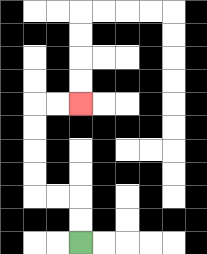{'start': '[3, 10]', 'end': '[3, 4]', 'path_directions': 'U,U,L,L,U,U,U,U,R,R', 'path_coordinates': '[[3, 10], [3, 9], [3, 8], [2, 8], [1, 8], [1, 7], [1, 6], [1, 5], [1, 4], [2, 4], [3, 4]]'}